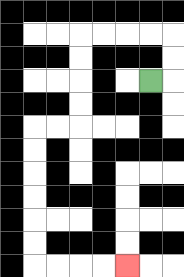{'start': '[6, 3]', 'end': '[5, 11]', 'path_directions': 'R,U,U,L,L,L,L,D,D,D,D,L,L,D,D,D,D,D,D,R,R,R,R', 'path_coordinates': '[[6, 3], [7, 3], [7, 2], [7, 1], [6, 1], [5, 1], [4, 1], [3, 1], [3, 2], [3, 3], [3, 4], [3, 5], [2, 5], [1, 5], [1, 6], [1, 7], [1, 8], [1, 9], [1, 10], [1, 11], [2, 11], [3, 11], [4, 11], [5, 11]]'}